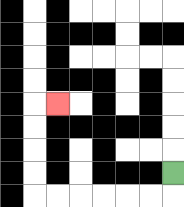{'start': '[7, 7]', 'end': '[2, 4]', 'path_directions': 'D,L,L,L,L,L,L,U,U,U,U,R', 'path_coordinates': '[[7, 7], [7, 8], [6, 8], [5, 8], [4, 8], [3, 8], [2, 8], [1, 8], [1, 7], [1, 6], [1, 5], [1, 4], [2, 4]]'}